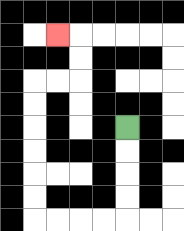{'start': '[5, 5]', 'end': '[2, 1]', 'path_directions': 'D,D,D,D,L,L,L,L,U,U,U,U,U,U,R,R,U,U,L', 'path_coordinates': '[[5, 5], [5, 6], [5, 7], [5, 8], [5, 9], [4, 9], [3, 9], [2, 9], [1, 9], [1, 8], [1, 7], [1, 6], [1, 5], [1, 4], [1, 3], [2, 3], [3, 3], [3, 2], [3, 1], [2, 1]]'}